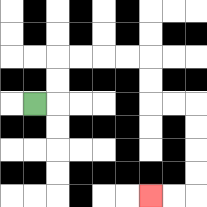{'start': '[1, 4]', 'end': '[6, 8]', 'path_directions': 'R,U,U,R,R,R,R,D,D,R,R,D,D,D,D,L,L', 'path_coordinates': '[[1, 4], [2, 4], [2, 3], [2, 2], [3, 2], [4, 2], [5, 2], [6, 2], [6, 3], [6, 4], [7, 4], [8, 4], [8, 5], [8, 6], [8, 7], [8, 8], [7, 8], [6, 8]]'}